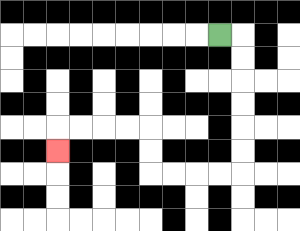{'start': '[9, 1]', 'end': '[2, 6]', 'path_directions': 'R,D,D,D,D,D,D,L,L,L,L,U,U,L,L,L,L,D', 'path_coordinates': '[[9, 1], [10, 1], [10, 2], [10, 3], [10, 4], [10, 5], [10, 6], [10, 7], [9, 7], [8, 7], [7, 7], [6, 7], [6, 6], [6, 5], [5, 5], [4, 5], [3, 5], [2, 5], [2, 6]]'}